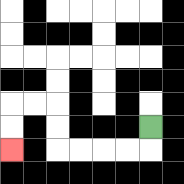{'start': '[6, 5]', 'end': '[0, 6]', 'path_directions': 'D,L,L,L,L,U,U,L,L,D,D', 'path_coordinates': '[[6, 5], [6, 6], [5, 6], [4, 6], [3, 6], [2, 6], [2, 5], [2, 4], [1, 4], [0, 4], [0, 5], [0, 6]]'}